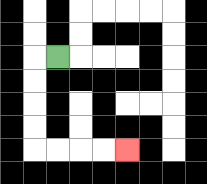{'start': '[2, 2]', 'end': '[5, 6]', 'path_directions': 'L,D,D,D,D,R,R,R,R', 'path_coordinates': '[[2, 2], [1, 2], [1, 3], [1, 4], [1, 5], [1, 6], [2, 6], [3, 6], [4, 6], [5, 6]]'}